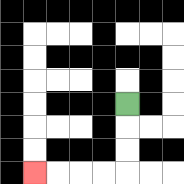{'start': '[5, 4]', 'end': '[1, 7]', 'path_directions': 'D,D,D,L,L,L,L', 'path_coordinates': '[[5, 4], [5, 5], [5, 6], [5, 7], [4, 7], [3, 7], [2, 7], [1, 7]]'}